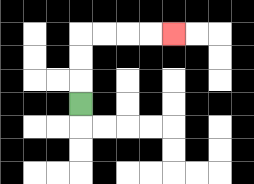{'start': '[3, 4]', 'end': '[7, 1]', 'path_directions': 'U,U,U,R,R,R,R', 'path_coordinates': '[[3, 4], [3, 3], [3, 2], [3, 1], [4, 1], [5, 1], [6, 1], [7, 1]]'}